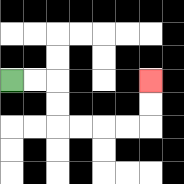{'start': '[0, 3]', 'end': '[6, 3]', 'path_directions': 'R,R,D,D,R,R,R,R,U,U', 'path_coordinates': '[[0, 3], [1, 3], [2, 3], [2, 4], [2, 5], [3, 5], [4, 5], [5, 5], [6, 5], [6, 4], [6, 3]]'}